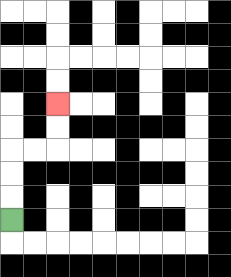{'start': '[0, 9]', 'end': '[2, 4]', 'path_directions': 'U,U,U,R,R,U,U', 'path_coordinates': '[[0, 9], [0, 8], [0, 7], [0, 6], [1, 6], [2, 6], [2, 5], [2, 4]]'}